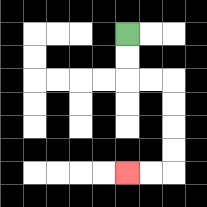{'start': '[5, 1]', 'end': '[5, 7]', 'path_directions': 'D,D,R,R,D,D,D,D,L,L', 'path_coordinates': '[[5, 1], [5, 2], [5, 3], [6, 3], [7, 3], [7, 4], [7, 5], [7, 6], [7, 7], [6, 7], [5, 7]]'}